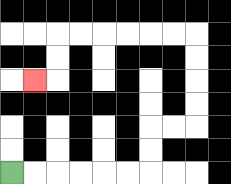{'start': '[0, 7]', 'end': '[1, 3]', 'path_directions': 'R,R,R,R,R,R,U,U,R,R,U,U,U,U,L,L,L,L,L,L,D,D,L', 'path_coordinates': '[[0, 7], [1, 7], [2, 7], [3, 7], [4, 7], [5, 7], [6, 7], [6, 6], [6, 5], [7, 5], [8, 5], [8, 4], [8, 3], [8, 2], [8, 1], [7, 1], [6, 1], [5, 1], [4, 1], [3, 1], [2, 1], [2, 2], [2, 3], [1, 3]]'}